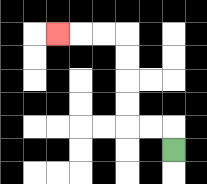{'start': '[7, 6]', 'end': '[2, 1]', 'path_directions': 'U,L,L,U,U,U,U,L,L,L', 'path_coordinates': '[[7, 6], [7, 5], [6, 5], [5, 5], [5, 4], [5, 3], [5, 2], [5, 1], [4, 1], [3, 1], [2, 1]]'}